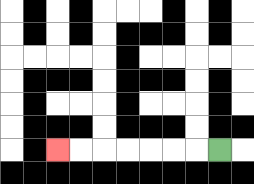{'start': '[9, 6]', 'end': '[2, 6]', 'path_directions': 'L,L,L,L,L,L,L', 'path_coordinates': '[[9, 6], [8, 6], [7, 6], [6, 6], [5, 6], [4, 6], [3, 6], [2, 6]]'}